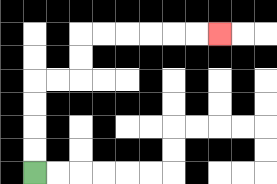{'start': '[1, 7]', 'end': '[9, 1]', 'path_directions': 'U,U,U,U,R,R,U,U,R,R,R,R,R,R', 'path_coordinates': '[[1, 7], [1, 6], [1, 5], [1, 4], [1, 3], [2, 3], [3, 3], [3, 2], [3, 1], [4, 1], [5, 1], [6, 1], [7, 1], [8, 1], [9, 1]]'}